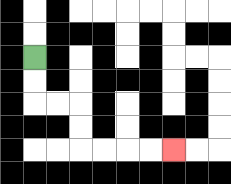{'start': '[1, 2]', 'end': '[7, 6]', 'path_directions': 'D,D,R,R,D,D,R,R,R,R', 'path_coordinates': '[[1, 2], [1, 3], [1, 4], [2, 4], [3, 4], [3, 5], [3, 6], [4, 6], [5, 6], [6, 6], [7, 6]]'}